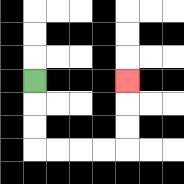{'start': '[1, 3]', 'end': '[5, 3]', 'path_directions': 'D,D,D,R,R,R,R,U,U,U', 'path_coordinates': '[[1, 3], [1, 4], [1, 5], [1, 6], [2, 6], [3, 6], [4, 6], [5, 6], [5, 5], [5, 4], [5, 3]]'}